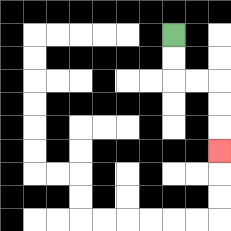{'start': '[7, 1]', 'end': '[9, 6]', 'path_directions': 'D,D,R,R,D,D,D', 'path_coordinates': '[[7, 1], [7, 2], [7, 3], [8, 3], [9, 3], [9, 4], [9, 5], [9, 6]]'}